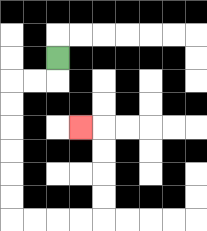{'start': '[2, 2]', 'end': '[3, 5]', 'path_directions': 'D,L,L,D,D,D,D,D,D,R,R,R,R,U,U,U,U,L', 'path_coordinates': '[[2, 2], [2, 3], [1, 3], [0, 3], [0, 4], [0, 5], [0, 6], [0, 7], [0, 8], [0, 9], [1, 9], [2, 9], [3, 9], [4, 9], [4, 8], [4, 7], [4, 6], [4, 5], [3, 5]]'}